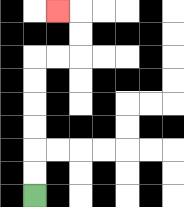{'start': '[1, 8]', 'end': '[2, 0]', 'path_directions': 'U,U,U,U,U,U,R,R,U,U,L', 'path_coordinates': '[[1, 8], [1, 7], [1, 6], [1, 5], [1, 4], [1, 3], [1, 2], [2, 2], [3, 2], [3, 1], [3, 0], [2, 0]]'}